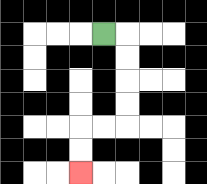{'start': '[4, 1]', 'end': '[3, 7]', 'path_directions': 'R,D,D,D,D,L,L,D,D', 'path_coordinates': '[[4, 1], [5, 1], [5, 2], [5, 3], [5, 4], [5, 5], [4, 5], [3, 5], [3, 6], [3, 7]]'}